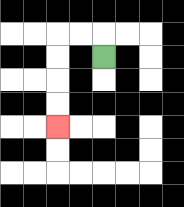{'start': '[4, 2]', 'end': '[2, 5]', 'path_directions': 'U,L,L,D,D,D,D', 'path_coordinates': '[[4, 2], [4, 1], [3, 1], [2, 1], [2, 2], [2, 3], [2, 4], [2, 5]]'}